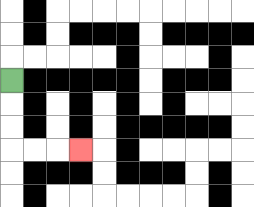{'start': '[0, 3]', 'end': '[3, 6]', 'path_directions': 'D,D,D,R,R,R', 'path_coordinates': '[[0, 3], [0, 4], [0, 5], [0, 6], [1, 6], [2, 6], [3, 6]]'}